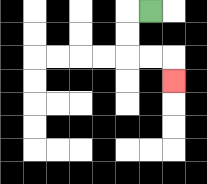{'start': '[6, 0]', 'end': '[7, 3]', 'path_directions': 'L,D,D,R,R,D', 'path_coordinates': '[[6, 0], [5, 0], [5, 1], [5, 2], [6, 2], [7, 2], [7, 3]]'}